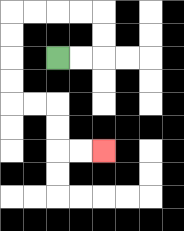{'start': '[2, 2]', 'end': '[4, 6]', 'path_directions': 'R,R,U,U,L,L,L,L,D,D,D,D,R,R,D,D,R,R', 'path_coordinates': '[[2, 2], [3, 2], [4, 2], [4, 1], [4, 0], [3, 0], [2, 0], [1, 0], [0, 0], [0, 1], [0, 2], [0, 3], [0, 4], [1, 4], [2, 4], [2, 5], [2, 6], [3, 6], [4, 6]]'}